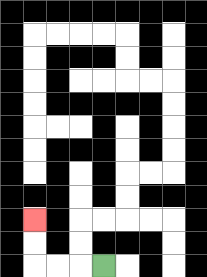{'start': '[4, 11]', 'end': '[1, 9]', 'path_directions': 'L,L,L,U,U', 'path_coordinates': '[[4, 11], [3, 11], [2, 11], [1, 11], [1, 10], [1, 9]]'}